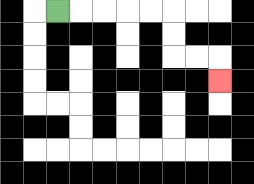{'start': '[2, 0]', 'end': '[9, 3]', 'path_directions': 'R,R,R,R,R,D,D,R,R,D', 'path_coordinates': '[[2, 0], [3, 0], [4, 0], [5, 0], [6, 0], [7, 0], [7, 1], [7, 2], [8, 2], [9, 2], [9, 3]]'}